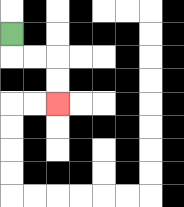{'start': '[0, 1]', 'end': '[2, 4]', 'path_directions': 'D,R,R,D,D', 'path_coordinates': '[[0, 1], [0, 2], [1, 2], [2, 2], [2, 3], [2, 4]]'}